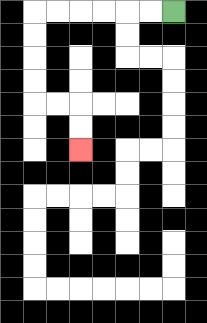{'start': '[7, 0]', 'end': '[3, 6]', 'path_directions': 'L,L,L,L,L,L,D,D,D,D,R,R,D,D', 'path_coordinates': '[[7, 0], [6, 0], [5, 0], [4, 0], [3, 0], [2, 0], [1, 0], [1, 1], [1, 2], [1, 3], [1, 4], [2, 4], [3, 4], [3, 5], [3, 6]]'}